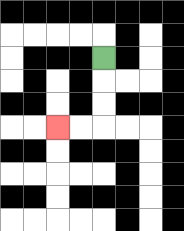{'start': '[4, 2]', 'end': '[2, 5]', 'path_directions': 'D,D,D,L,L', 'path_coordinates': '[[4, 2], [4, 3], [4, 4], [4, 5], [3, 5], [2, 5]]'}